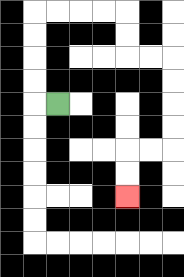{'start': '[2, 4]', 'end': '[5, 8]', 'path_directions': 'L,U,U,U,U,R,R,R,R,D,D,R,R,D,D,D,D,L,L,D,D', 'path_coordinates': '[[2, 4], [1, 4], [1, 3], [1, 2], [1, 1], [1, 0], [2, 0], [3, 0], [4, 0], [5, 0], [5, 1], [5, 2], [6, 2], [7, 2], [7, 3], [7, 4], [7, 5], [7, 6], [6, 6], [5, 6], [5, 7], [5, 8]]'}